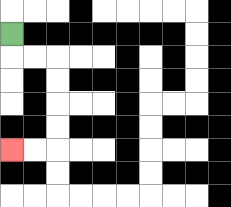{'start': '[0, 1]', 'end': '[0, 6]', 'path_directions': 'D,R,R,D,D,D,D,L,L', 'path_coordinates': '[[0, 1], [0, 2], [1, 2], [2, 2], [2, 3], [2, 4], [2, 5], [2, 6], [1, 6], [0, 6]]'}